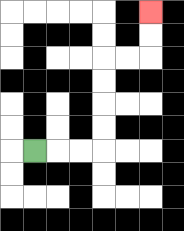{'start': '[1, 6]', 'end': '[6, 0]', 'path_directions': 'R,R,R,U,U,U,U,R,R,U,U', 'path_coordinates': '[[1, 6], [2, 6], [3, 6], [4, 6], [4, 5], [4, 4], [4, 3], [4, 2], [5, 2], [6, 2], [6, 1], [6, 0]]'}